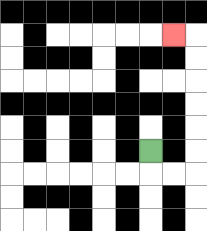{'start': '[6, 6]', 'end': '[7, 1]', 'path_directions': 'D,R,R,U,U,U,U,U,U,L', 'path_coordinates': '[[6, 6], [6, 7], [7, 7], [8, 7], [8, 6], [8, 5], [8, 4], [8, 3], [8, 2], [8, 1], [7, 1]]'}